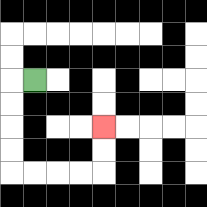{'start': '[1, 3]', 'end': '[4, 5]', 'path_directions': 'L,D,D,D,D,R,R,R,R,U,U', 'path_coordinates': '[[1, 3], [0, 3], [0, 4], [0, 5], [0, 6], [0, 7], [1, 7], [2, 7], [3, 7], [4, 7], [4, 6], [4, 5]]'}